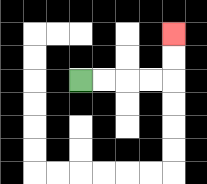{'start': '[3, 3]', 'end': '[7, 1]', 'path_directions': 'R,R,R,R,U,U', 'path_coordinates': '[[3, 3], [4, 3], [5, 3], [6, 3], [7, 3], [7, 2], [7, 1]]'}